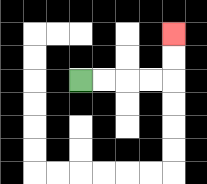{'start': '[3, 3]', 'end': '[7, 1]', 'path_directions': 'R,R,R,R,U,U', 'path_coordinates': '[[3, 3], [4, 3], [5, 3], [6, 3], [7, 3], [7, 2], [7, 1]]'}